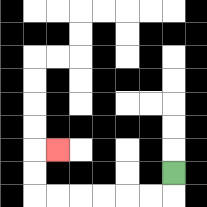{'start': '[7, 7]', 'end': '[2, 6]', 'path_directions': 'D,L,L,L,L,L,L,U,U,R', 'path_coordinates': '[[7, 7], [7, 8], [6, 8], [5, 8], [4, 8], [3, 8], [2, 8], [1, 8], [1, 7], [1, 6], [2, 6]]'}